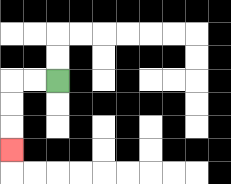{'start': '[2, 3]', 'end': '[0, 6]', 'path_directions': 'L,L,D,D,D', 'path_coordinates': '[[2, 3], [1, 3], [0, 3], [0, 4], [0, 5], [0, 6]]'}